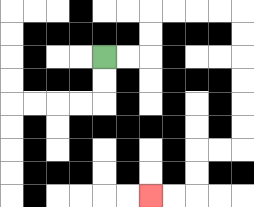{'start': '[4, 2]', 'end': '[6, 8]', 'path_directions': 'R,R,U,U,R,R,R,R,D,D,D,D,D,D,L,L,D,D,L,L', 'path_coordinates': '[[4, 2], [5, 2], [6, 2], [6, 1], [6, 0], [7, 0], [8, 0], [9, 0], [10, 0], [10, 1], [10, 2], [10, 3], [10, 4], [10, 5], [10, 6], [9, 6], [8, 6], [8, 7], [8, 8], [7, 8], [6, 8]]'}